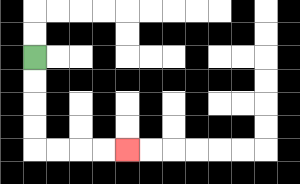{'start': '[1, 2]', 'end': '[5, 6]', 'path_directions': 'D,D,D,D,R,R,R,R', 'path_coordinates': '[[1, 2], [1, 3], [1, 4], [1, 5], [1, 6], [2, 6], [3, 6], [4, 6], [5, 6]]'}